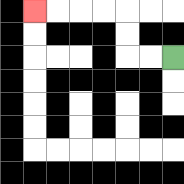{'start': '[7, 2]', 'end': '[1, 0]', 'path_directions': 'L,L,U,U,L,L,L,L', 'path_coordinates': '[[7, 2], [6, 2], [5, 2], [5, 1], [5, 0], [4, 0], [3, 0], [2, 0], [1, 0]]'}